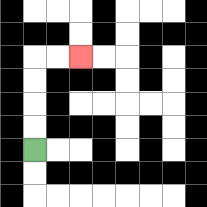{'start': '[1, 6]', 'end': '[3, 2]', 'path_directions': 'U,U,U,U,R,R', 'path_coordinates': '[[1, 6], [1, 5], [1, 4], [1, 3], [1, 2], [2, 2], [3, 2]]'}